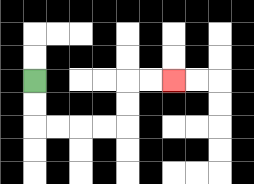{'start': '[1, 3]', 'end': '[7, 3]', 'path_directions': 'D,D,R,R,R,R,U,U,R,R', 'path_coordinates': '[[1, 3], [1, 4], [1, 5], [2, 5], [3, 5], [4, 5], [5, 5], [5, 4], [5, 3], [6, 3], [7, 3]]'}